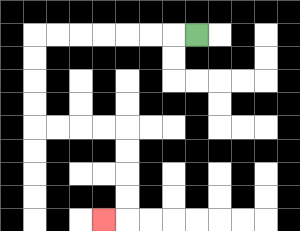{'start': '[8, 1]', 'end': '[4, 9]', 'path_directions': 'L,L,L,L,L,L,L,D,D,D,D,R,R,R,R,D,D,D,D,L', 'path_coordinates': '[[8, 1], [7, 1], [6, 1], [5, 1], [4, 1], [3, 1], [2, 1], [1, 1], [1, 2], [1, 3], [1, 4], [1, 5], [2, 5], [3, 5], [4, 5], [5, 5], [5, 6], [5, 7], [5, 8], [5, 9], [4, 9]]'}